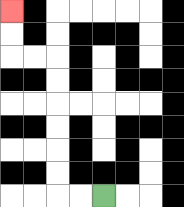{'start': '[4, 8]', 'end': '[0, 0]', 'path_directions': 'L,L,U,U,U,U,U,U,L,L,U,U', 'path_coordinates': '[[4, 8], [3, 8], [2, 8], [2, 7], [2, 6], [2, 5], [2, 4], [2, 3], [2, 2], [1, 2], [0, 2], [0, 1], [0, 0]]'}